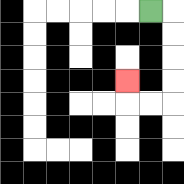{'start': '[6, 0]', 'end': '[5, 3]', 'path_directions': 'R,D,D,D,D,L,L,U', 'path_coordinates': '[[6, 0], [7, 0], [7, 1], [7, 2], [7, 3], [7, 4], [6, 4], [5, 4], [5, 3]]'}